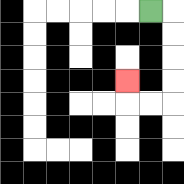{'start': '[6, 0]', 'end': '[5, 3]', 'path_directions': 'R,D,D,D,D,L,L,U', 'path_coordinates': '[[6, 0], [7, 0], [7, 1], [7, 2], [7, 3], [7, 4], [6, 4], [5, 4], [5, 3]]'}